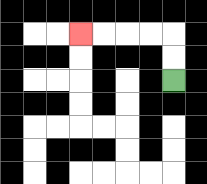{'start': '[7, 3]', 'end': '[3, 1]', 'path_directions': 'U,U,L,L,L,L', 'path_coordinates': '[[7, 3], [7, 2], [7, 1], [6, 1], [5, 1], [4, 1], [3, 1]]'}